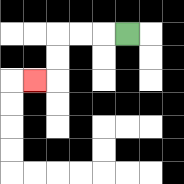{'start': '[5, 1]', 'end': '[1, 3]', 'path_directions': 'L,L,L,D,D,L', 'path_coordinates': '[[5, 1], [4, 1], [3, 1], [2, 1], [2, 2], [2, 3], [1, 3]]'}